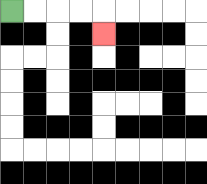{'start': '[0, 0]', 'end': '[4, 1]', 'path_directions': 'R,R,R,R,D', 'path_coordinates': '[[0, 0], [1, 0], [2, 0], [3, 0], [4, 0], [4, 1]]'}